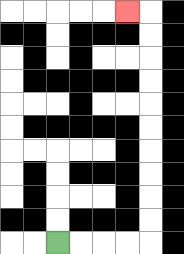{'start': '[2, 10]', 'end': '[5, 0]', 'path_directions': 'R,R,R,R,U,U,U,U,U,U,U,U,U,U,L', 'path_coordinates': '[[2, 10], [3, 10], [4, 10], [5, 10], [6, 10], [6, 9], [6, 8], [6, 7], [6, 6], [6, 5], [6, 4], [6, 3], [6, 2], [6, 1], [6, 0], [5, 0]]'}